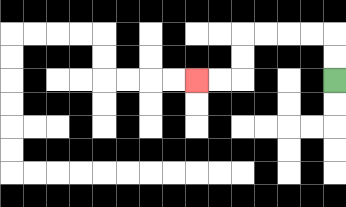{'start': '[14, 3]', 'end': '[8, 3]', 'path_directions': 'U,U,L,L,L,L,D,D,L,L', 'path_coordinates': '[[14, 3], [14, 2], [14, 1], [13, 1], [12, 1], [11, 1], [10, 1], [10, 2], [10, 3], [9, 3], [8, 3]]'}